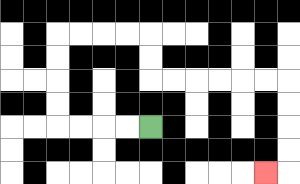{'start': '[6, 5]', 'end': '[11, 7]', 'path_directions': 'L,L,L,L,U,U,U,U,R,R,R,R,D,D,R,R,R,R,R,R,D,D,D,D,L', 'path_coordinates': '[[6, 5], [5, 5], [4, 5], [3, 5], [2, 5], [2, 4], [2, 3], [2, 2], [2, 1], [3, 1], [4, 1], [5, 1], [6, 1], [6, 2], [6, 3], [7, 3], [8, 3], [9, 3], [10, 3], [11, 3], [12, 3], [12, 4], [12, 5], [12, 6], [12, 7], [11, 7]]'}